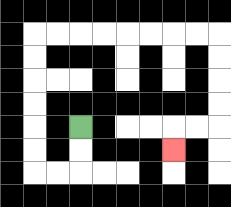{'start': '[3, 5]', 'end': '[7, 6]', 'path_directions': 'D,D,L,L,U,U,U,U,U,U,R,R,R,R,R,R,R,R,D,D,D,D,L,L,D', 'path_coordinates': '[[3, 5], [3, 6], [3, 7], [2, 7], [1, 7], [1, 6], [1, 5], [1, 4], [1, 3], [1, 2], [1, 1], [2, 1], [3, 1], [4, 1], [5, 1], [6, 1], [7, 1], [8, 1], [9, 1], [9, 2], [9, 3], [9, 4], [9, 5], [8, 5], [7, 5], [7, 6]]'}